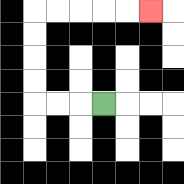{'start': '[4, 4]', 'end': '[6, 0]', 'path_directions': 'L,L,L,U,U,U,U,R,R,R,R,R', 'path_coordinates': '[[4, 4], [3, 4], [2, 4], [1, 4], [1, 3], [1, 2], [1, 1], [1, 0], [2, 0], [3, 0], [4, 0], [5, 0], [6, 0]]'}